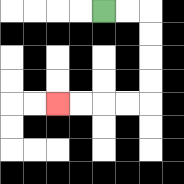{'start': '[4, 0]', 'end': '[2, 4]', 'path_directions': 'R,R,D,D,D,D,L,L,L,L', 'path_coordinates': '[[4, 0], [5, 0], [6, 0], [6, 1], [6, 2], [6, 3], [6, 4], [5, 4], [4, 4], [3, 4], [2, 4]]'}